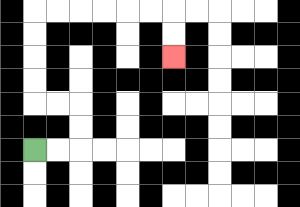{'start': '[1, 6]', 'end': '[7, 2]', 'path_directions': 'R,R,U,U,L,L,U,U,U,U,R,R,R,R,R,R,D,D', 'path_coordinates': '[[1, 6], [2, 6], [3, 6], [3, 5], [3, 4], [2, 4], [1, 4], [1, 3], [1, 2], [1, 1], [1, 0], [2, 0], [3, 0], [4, 0], [5, 0], [6, 0], [7, 0], [7, 1], [7, 2]]'}